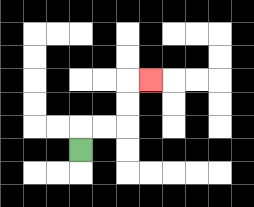{'start': '[3, 6]', 'end': '[6, 3]', 'path_directions': 'U,R,R,U,U,R', 'path_coordinates': '[[3, 6], [3, 5], [4, 5], [5, 5], [5, 4], [5, 3], [6, 3]]'}